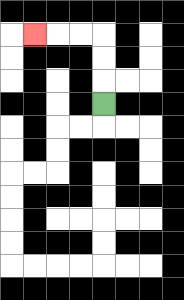{'start': '[4, 4]', 'end': '[1, 1]', 'path_directions': 'U,U,U,L,L,L', 'path_coordinates': '[[4, 4], [4, 3], [4, 2], [4, 1], [3, 1], [2, 1], [1, 1]]'}